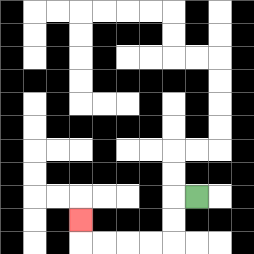{'start': '[8, 8]', 'end': '[3, 9]', 'path_directions': 'L,D,D,L,L,L,L,U', 'path_coordinates': '[[8, 8], [7, 8], [7, 9], [7, 10], [6, 10], [5, 10], [4, 10], [3, 10], [3, 9]]'}